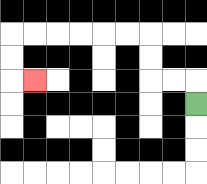{'start': '[8, 4]', 'end': '[1, 3]', 'path_directions': 'U,L,L,U,U,L,L,L,L,L,L,D,D,R', 'path_coordinates': '[[8, 4], [8, 3], [7, 3], [6, 3], [6, 2], [6, 1], [5, 1], [4, 1], [3, 1], [2, 1], [1, 1], [0, 1], [0, 2], [0, 3], [1, 3]]'}